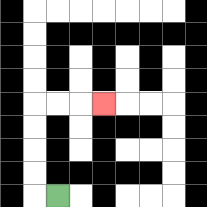{'start': '[2, 8]', 'end': '[4, 4]', 'path_directions': 'L,U,U,U,U,R,R,R', 'path_coordinates': '[[2, 8], [1, 8], [1, 7], [1, 6], [1, 5], [1, 4], [2, 4], [3, 4], [4, 4]]'}